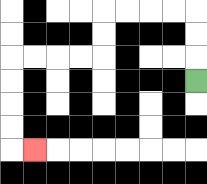{'start': '[8, 3]', 'end': '[1, 6]', 'path_directions': 'U,U,U,L,L,L,L,D,D,L,L,L,L,D,D,D,D,R', 'path_coordinates': '[[8, 3], [8, 2], [8, 1], [8, 0], [7, 0], [6, 0], [5, 0], [4, 0], [4, 1], [4, 2], [3, 2], [2, 2], [1, 2], [0, 2], [0, 3], [0, 4], [0, 5], [0, 6], [1, 6]]'}